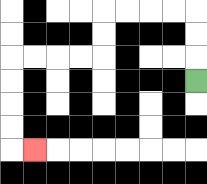{'start': '[8, 3]', 'end': '[1, 6]', 'path_directions': 'U,U,U,L,L,L,L,D,D,L,L,L,L,D,D,D,D,R', 'path_coordinates': '[[8, 3], [8, 2], [8, 1], [8, 0], [7, 0], [6, 0], [5, 0], [4, 0], [4, 1], [4, 2], [3, 2], [2, 2], [1, 2], [0, 2], [0, 3], [0, 4], [0, 5], [0, 6], [1, 6]]'}